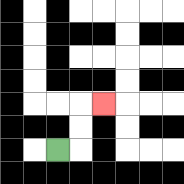{'start': '[2, 6]', 'end': '[4, 4]', 'path_directions': 'R,U,U,R', 'path_coordinates': '[[2, 6], [3, 6], [3, 5], [3, 4], [4, 4]]'}